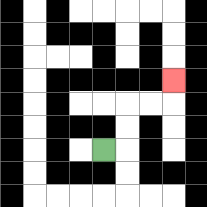{'start': '[4, 6]', 'end': '[7, 3]', 'path_directions': 'R,U,U,R,R,U', 'path_coordinates': '[[4, 6], [5, 6], [5, 5], [5, 4], [6, 4], [7, 4], [7, 3]]'}